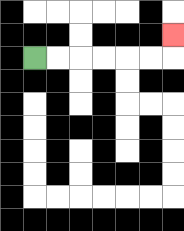{'start': '[1, 2]', 'end': '[7, 1]', 'path_directions': 'R,R,R,R,R,R,U', 'path_coordinates': '[[1, 2], [2, 2], [3, 2], [4, 2], [5, 2], [6, 2], [7, 2], [7, 1]]'}